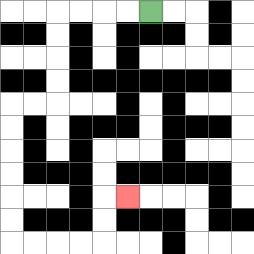{'start': '[6, 0]', 'end': '[5, 8]', 'path_directions': 'L,L,L,L,D,D,D,D,L,L,D,D,D,D,D,D,R,R,R,R,U,U,R', 'path_coordinates': '[[6, 0], [5, 0], [4, 0], [3, 0], [2, 0], [2, 1], [2, 2], [2, 3], [2, 4], [1, 4], [0, 4], [0, 5], [0, 6], [0, 7], [0, 8], [0, 9], [0, 10], [1, 10], [2, 10], [3, 10], [4, 10], [4, 9], [4, 8], [5, 8]]'}